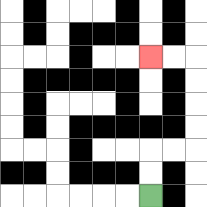{'start': '[6, 8]', 'end': '[6, 2]', 'path_directions': 'U,U,R,R,U,U,U,U,L,L', 'path_coordinates': '[[6, 8], [6, 7], [6, 6], [7, 6], [8, 6], [8, 5], [8, 4], [8, 3], [8, 2], [7, 2], [6, 2]]'}